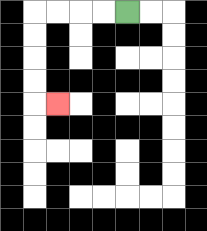{'start': '[5, 0]', 'end': '[2, 4]', 'path_directions': 'L,L,L,L,D,D,D,D,R', 'path_coordinates': '[[5, 0], [4, 0], [3, 0], [2, 0], [1, 0], [1, 1], [1, 2], [1, 3], [1, 4], [2, 4]]'}